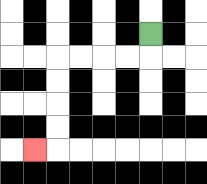{'start': '[6, 1]', 'end': '[1, 6]', 'path_directions': 'D,L,L,L,L,D,D,D,D,L', 'path_coordinates': '[[6, 1], [6, 2], [5, 2], [4, 2], [3, 2], [2, 2], [2, 3], [2, 4], [2, 5], [2, 6], [1, 6]]'}